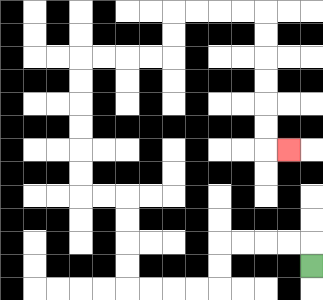{'start': '[13, 11]', 'end': '[12, 6]', 'path_directions': 'U,L,L,L,L,D,D,L,L,L,L,U,U,U,U,L,L,U,U,U,U,U,U,R,R,R,R,U,U,R,R,R,R,D,D,D,D,D,D,R', 'path_coordinates': '[[13, 11], [13, 10], [12, 10], [11, 10], [10, 10], [9, 10], [9, 11], [9, 12], [8, 12], [7, 12], [6, 12], [5, 12], [5, 11], [5, 10], [5, 9], [5, 8], [4, 8], [3, 8], [3, 7], [3, 6], [3, 5], [3, 4], [3, 3], [3, 2], [4, 2], [5, 2], [6, 2], [7, 2], [7, 1], [7, 0], [8, 0], [9, 0], [10, 0], [11, 0], [11, 1], [11, 2], [11, 3], [11, 4], [11, 5], [11, 6], [12, 6]]'}